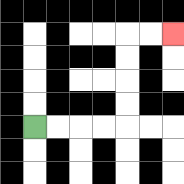{'start': '[1, 5]', 'end': '[7, 1]', 'path_directions': 'R,R,R,R,U,U,U,U,R,R', 'path_coordinates': '[[1, 5], [2, 5], [3, 5], [4, 5], [5, 5], [5, 4], [5, 3], [5, 2], [5, 1], [6, 1], [7, 1]]'}